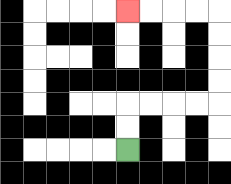{'start': '[5, 6]', 'end': '[5, 0]', 'path_directions': 'U,U,R,R,R,R,U,U,U,U,L,L,L,L', 'path_coordinates': '[[5, 6], [5, 5], [5, 4], [6, 4], [7, 4], [8, 4], [9, 4], [9, 3], [9, 2], [9, 1], [9, 0], [8, 0], [7, 0], [6, 0], [5, 0]]'}